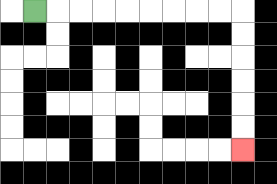{'start': '[1, 0]', 'end': '[10, 6]', 'path_directions': 'R,R,R,R,R,R,R,R,R,D,D,D,D,D,D', 'path_coordinates': '[[1, 0], [2, 0], [3, 0], [4, 0], [5, 0], [6, 0], [7, 0], [8, 0], [9, 0], [10, 0], [10, 1], [10, 2], [10, 3], [10, 4], [10, 5], [10, 6]]'}